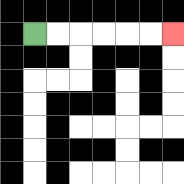{'start': '[1, 1]', 'end': '[7, 1]', 'path_directions': 'R,R,R,R,R,R', 'path_coordinates': '[[1, 1], [2, 1], [3, 1], [4, 1], [5, 1], [6, 1], [7, 1]]'}